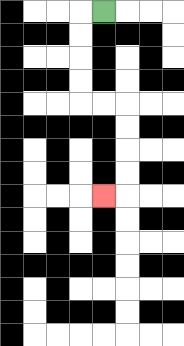{'start': '[4, 0]', 'end': '[4, 8]', 'path_directions': 'L,D,D,D,D,R,R,D,D,D,D,L', 'path_coordinates': '[[4, 0], [3, 0], [3, 1], [3, 2], [3, 3], [3, 4], [4, 4], [5, 4], [5, 5], [5, 6], [5, 7], [5, 8], [4, 8]]'}